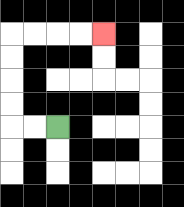{'start': '[2, 5]', 'end': '[4, 1]', 'path_directions': 'L,L,U,U,U,U,R,R,R,R', 'path_coordinates': '[[2, 5], [1, 5], [0, 5], [0, 4], [0, 3], [0, 2], [0, 1], [1, 1], [2, 1], [3, 1], [4, 1]]'}